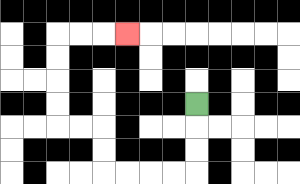{'start': '[8, 4]', 'end': '[5, 1]', 'path_directions': 'D,D,D,L,L,L,L,U,U,L,L,U,U,U,U,R,R,R', 'path_coordinates': '[[8, 4], [8, 5], [8, 6], [8, 7], [7, 7], [6, 7], [5, 7], [4, 7], [4, 6], [4, 5], [3, 5], [2, 5], [2, 4], [2, 3], [2, 2], [2, 1], [3, 1], [4, 1], [5, 1]]'}